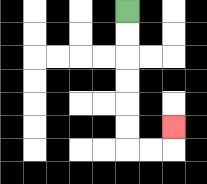{'start': '[5, 0]', 'end': '[7, 5]', 'path_directions': 'D,D,D,D,D,D,R,R,U', 'path_coordinates': '[[5, 0], [5, 1], [5, 2], [5, 3], [5, 4], [5, 5], [5, 6], [6, 6], [7, 6], [7, 5]]'}